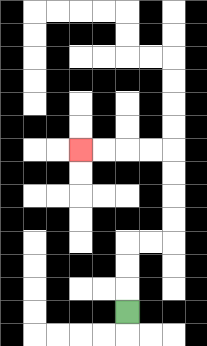{'start': '[5, 13]', 'end': '[3, 6]', 'path_directions': 'U,U,U,R,R,U,U,U,U,L,L,L,L', 'path_coordinates': '[[5, 13], [5, 12], [5, 11], [5, 10], [6, 10], [7, 10], [7, 9], [7, 8], [7, 7], [7, 6], [6, 6], [5, 6], [4, 6], [3, 6]]'}